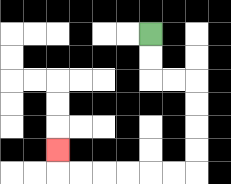{'start': '[6, 1]', 'end': '[2, 6]', 'path_directions': 'D,D,R,R,D,D,D,D,L,L,L,L,L,L,U', 'path_coordinates': '[[6, 1], [6, 2], [6, 3], [7, 3], [8, 3], [8, 4], [8, 5], [8, 6], [8, 7], [7, 7], [6, 7], [5, 7], [4, 7], [3, 7], [2, 7], [2, 6]]'}